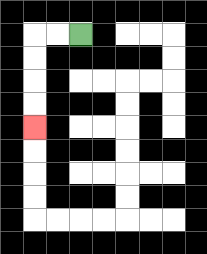{'start': '[3, 1]', 'end': '[1, 5]', 'path_directions': 'L,L,D,D,D,D', 'path_coordinates': '[[3, 1], [2, 1], [1, 1], [1, 2], [1, 3], [1, 4], [1, 5]]'}